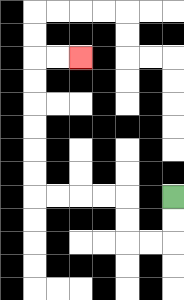{'start': '[7, 8]', 'end': '[3, 2]', 'path_directions': 'D,D,L,L,U,U,L,L,L,L,U,U,U,U,U,U,R,R', 'path_coordinates': '[[7, 8], [7, 9], [7, 10], [6, 10], [5, 10], [5, 9], [5, 8], [4, 8], [3, 8], [2, 8], [1, 8], [1, 7], [1, 6], [1, 5], [1, 4], [1, 3], [1, 2], [2, 2], [3, 2]]'}